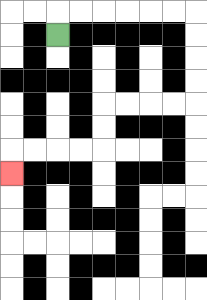{'start': '[2, 1]', 'end': '[0, 7]', 'path_directions': 'U,R,R,R,R,R,R,D,D,D,D,L,L,L,L,D,D,L,L,L,L,D', 'path_coordinates': '[[2, 1], [2, 0], [3, 0], [4, 0], [5, 0], [6, 0], [7, 0], [8, 0], [8, 1], [8, 2], [8, 3], [8, 4], [7, 4], [6, 4], [5, 4], [4, 4], [4, 5], [4, 6], [3, 6], [2, 6], [1, 6], [0, 6], [0, 7]]'}